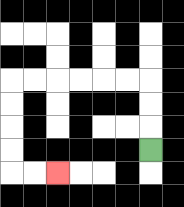{'start': '[6, 6]', 'end': '[2, 7]', 'path_directions': 'U,U,U,L,L,L,L,L,L,D,D,D,D,R,R', 'path_coordinates': '[[6, 6], [6, 5], [6, 4], [6, 3], [5, 3], [4, 3], [3, 3], [2, 3], [1, 3], [0, 3], [0, 4], [0, 5], [0, 6], [0, 7], [1, 7], [2, 7]]'}